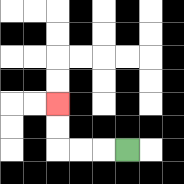{'start': '[5, 6]', 'end': '[2, 4]', 'path_directions': 'L,L,L,U,U', 'path_coordinates': '[[5, 6], [4, 6], [3, 6], [2, 6], [2, 5], [2, 4]]'}